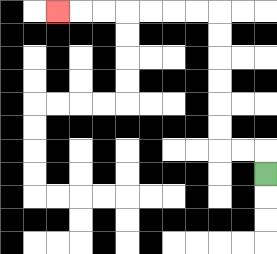{'start': '[11, 7]', 'end': '[2, 0]', 'path_directions': 'U,L,L,U,U,U,U,U,U,L,L,L,L,L,L,L', 'path_coordinates': '[[11, 7], [11, 6], [10, 6], [9, 6], [9, 5], [9, 4], [9, 3], [9, 2], [9, 1], [9, 0], [8, 0], [7, 0], [6, 0], [5, 0], [4, 0], [3, 0], [2, 0]]'}